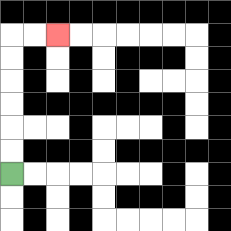{'start': '[0, 7]', 'end': '[2, 1]', 'path_directions': 'U,U,U,U,U,U,R,R', 'path_coordinates': '[[0, 7], [0, 6], [0, 5], [0, 4], [0, 3], [0, 2], [0, 1], [1, 1], [2, 1]]'}